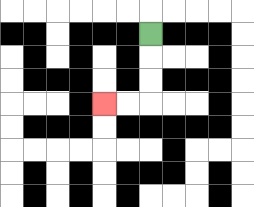{'start': '[6, 1]', 'end': '[4, 4]', 'path_directions': 'D,D,D,L,L', 'path_coordinates': '[[6, 1], [6, 2], [6, 3], [6, 4], [5, 4], [4, 4]]'}